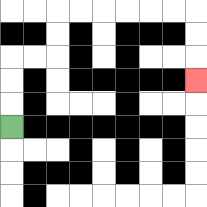{'start': '[0, 5]', 'end': '[8, 3]', 'path_directions': 'U,U,U,R,R,U,U,R,R,R,R,R,R,D,D,D', 'path_coordinates': '[[0, 5], [0, 4], [0, 3], [0, 2], [1, 2], [2, 2], [2, 1], [2, 0], [3, 0], [4, 0], [5, 0], [6, 0], [7, 0], [8, 0], [8, 1], [8, 2], [8, 3]]'}